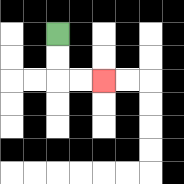{'start': '[2, 1]', 'end': '[4, 3]', 'path_directions': 'D,D,R,R', 'path_coordinates': '[[2, 1], [2, 2], [2, 3], [3, 3], [4, 3]]'}